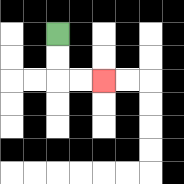{'start': '[2, 1]', 'end': '[4, 3]', 'path_directions': 'D,D,R,R', 'path_coordinates': '[[2, 1], [2, 2], [2, 3], [3, 3], [4, 3]]'}